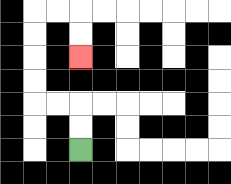{'start': '[3, 6]', 'end': '[3, 2]', 'path_directions': 'U,U,L,L,U,U,U,U,R,R,D,D', 'path_coordinates': '[[3, 6], [3, 5], [3, 4], [2, 4], [1, 4], [1, 3], [1, 2], [1, 1], [1, 0], [2, 0], [3, 0], [3, 1], [3, 2]]'}